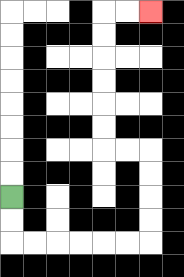{'start': '[0, 8]', 'end': '[6, 0]', 'path_directions': 'D,D,R,R,R,R,R,R,U,U,U,U,L,L,U,U,U,U,U,U,R,R', 'path_coordinates': '[[0, 8], [0, 9], [0, 10], [1, 10], [2, 10], [3, 10], [4, 10], [5, 10], [6, 10], [6, 9], [6, 8], [6, 7], [6, 6], [5, 6], [4, 6], [4, 5], [4, 4], [4, 3], [4, 2], [4, 1], [4, 0], [5, 0], [6, 0]]'}